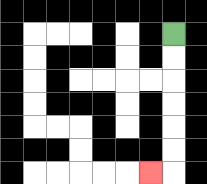{'start': '[7, 1]', 'end': '[6, 7]', 'path_directions': 'D,D,D,D,D,D,L', 'path_coordinates': '[[7, 1], [7, 2], [7, 3], [7, 4], [7, 5], [7, 6], [7, 7], [6, 7]]'}